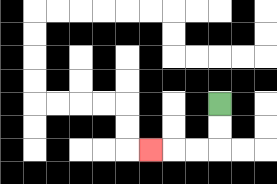{'start': '[9, 4]', 'end': '[6, 6]', 'path_directions': 'D,D,L,L,L', 'path_coordinates': '[[9, 4], [9, 5], [9, 6], [8, 6], [7, 6], [6, 6]]'}